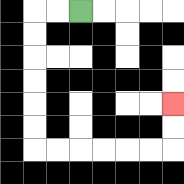{'start': '[3, 0]', 'end': '[7, 4]', 'path_directions': 'L,L,D,D,D,D,D,D,R,R,R,R,R,R,U,U', 'path_coordinates': '[[3, 0], [2, 0], [1, 0], [1, 1], [1, 2], [1, 3], [1, 4], [1, 5], [1, 6], [2, 6], [3, 6], [4, 6], [5, 6], [6, 6], [7, 6], [7, 5], [7, 4]]'}